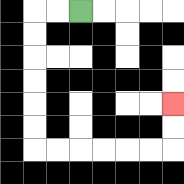{'start': '[3, 0]', 'end': '[7, 4]', 'path_directions': 'L,L,D,D,D,D,D,D,R,R,R,R,R,R,U,U', 'path_coordinates': '[[3, 0], [2, 0], [1, 0], [1, 1], [1, 2], [1, 3], [1, 4], [1, 5], [1, 6], [2, 6], [3, 6], [4, 6], [5, 6], [6, 6], [7, 6], [7, 5], [7, 4]]'}